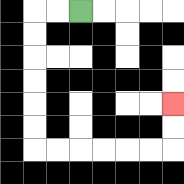{'start': '[3, 0]', 'end': '[7, 4]', 'path_directions': 'L,L,D,D,D,D,D,D,R,R,R,R,R,R,U,U', 'path_coordinates': '[[3, 0], [2, 0], [1, 0], [1, 1], [1, 2], [1, 3], [1, 4], [1, 5], [1, 6], [2, 6], [3, 6], [4, 6], [5, 6], [6, 6], [7, 6], [7, 5], [7, 4]]'}